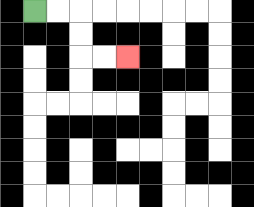{'start': '[1, 0]', 'end': '[5, 2]', 'path_directions': 'R,R,D,D,R,R', 'path_coordinates': '[[1, 0], [2, 0], [3, 0], [3, 1], [3, 2], [4, 2], [5, 2]]'}